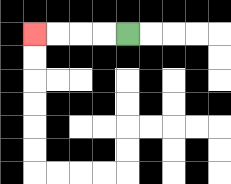{'start': '[5, 1]', 'end': '[1, 1]', 'path_directions': 'L,L,L,L', 'path_coordinates': '[[5, 1], [4, 1], [3, 1], [2, 1], [1, 1]]'}